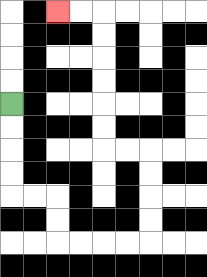{'start': '[0, 4]', 'end': '[2, 0]', 'path_directions': 'D,D,D,D,R,R,D,D,R,R,R,R,U,U,U,U,L,L,U,U,U,U,U,U,L,L', 'path_coordinates': '[[0, 4], [0, 5], [0, 6], [0, 7], [0, 8], [1, 8], [2, 8], [2, 9], [2, 10], [3, 10], [4, 10], [5, 10], [6, 10], [6, 9], [6, 8], [6, 7], [6, 6], [5, 6], [4, 6], [4, 5], [4, 4], [4, 3], [4, 2], [4, 1], [4, 0], [3, 0], [2, 0]]'}